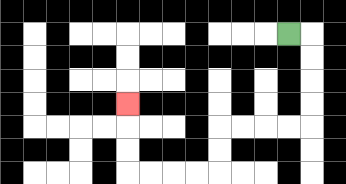{'start': '[12, 1]', 'end': '[5, 4]', 'path_directions': 'R,D,D,D,D,L,L,L,L,D,D,L,L,L,L,U,U,U', 'path_coordinates': '[[12, 1], [13, 1], [13, 2], [13, 3], [13, 4], [13, 5], [12, 5], [11, 5], [10, 5], [9, 5], [9, 6], [9, 7], [8, 7], [7, 7], [6, 7], [5, 7], [5, 6], [5, 5], [5, 4]]'}